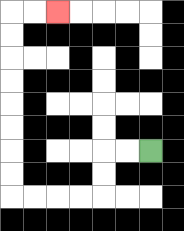{'start': '[6, 6]', 'end': '[2, 0]', 'path_directions': 'L,L,D,D,L,L,L,L,U,U,U,U,U,U,U,U,R,R', 'path_coordinates': '[[6, 6], [5, 6], [4, 6], [4, 7], [4, 8], [3, 8], [2, 8], [1, 8], [0, 8], [0, 7], [0, 6], [0, 5], [0, 4], [0, 3], [0, 2], [0, 1], [0, 0], [1, 0], [2, 0]]'}